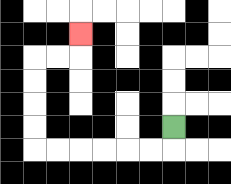{'start': '[7, 5]', 'end': '[3, 1]', 'path_directions': 'D,L,L,L,L,L,L,U,U,U,U,R,R,U', 'path_coordinates': '[[7, 5], [7, 6], [6, 6], [5, 6], [4, 6], [3, 6], [2, 6], [1, 6], [1, 5], [1, 4], [1, 3], [1, 2], [2, 2], [3, 2], [3, 1]]'}